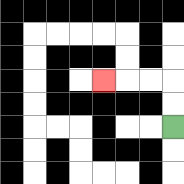{'start': '[7, 5]', 'end': '[4, 3]', 'path_directions': 'U,U,L,L,L', 'path_coordinates': '[[7, 5], [7, 4], [7, 3], [6, 3], [5, 3], [4, 3]]'}